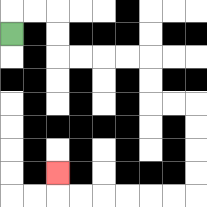{'start': '[0, 1]', 'end': '[2, 7]', 'path_directions': 'U,R,R,D,D,R,R,R,R,D,D,R,R,D,D,D,D,L,L,L,L,L,L,U', 'path_coordinates': '[[0, 1], [0, 0], [1, 0], [2, 0], [2, 1], [2, 2], [3, 2], [4, 2], [5, 2], [6, 2], [6, 3], [6, 4], [7, 4], [8, 4], [8, 5], [8, 6], [8, 7], [8, 8], [7, 8], [6, 8], [5, 8], [4, 8], [3, 8], [2, 8], [2, 7]]'}